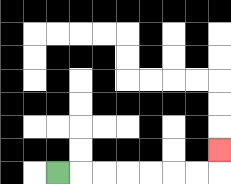{'start': '[2, 7]', 'end': '[9, 6]', 'path_directions': 'R,R,R,R,R,R,R,U', 'path_coordinates': '[[2, 7], [3, 7], [4, 7], [5, 7], [6, 7], [7, 7], [8, 7], [9, 7], [9, 6]]'}